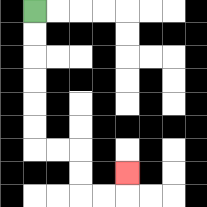{'start': '[1, 0]', 'end': '[5, 7]', 'path_directions': 'D,D,D,D,D,D,R,R,D,D,R,R,U', 'path_coordinates': '[[1, 0], [1, 1], [1, 2], [1, 3], [1, 4], [1, 5], [1, 6], [2, 6], [3, 6], [3, 7], [3, 8], [4, 8], [5, 8], [5, 7]]'}